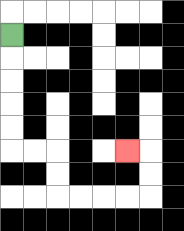{'start': '[0, 1]', 'end': '[5, 6]', 'path_directions': 'D,D,D,D,D,R,R,D,D,R,R,R,R,U,U,L', 'path_coordinates': '[[0, 1], [0, 2], [0, 3], [0, 4], [0, 5], [0, 6], [1, 6], [2, 6], [2, 7], [2, 8], [3, 8], [4, 8], [5, 8], [6, 8], [6, 7], [6, 6], [5, 6]]'}